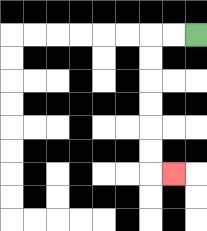{'start': '[8, 1]', 'end': '[7, 7]', 'path_directions': 'L,L,D,D,D,D,D,D,R', 'path_coordinates': '[[8, 1], [7, 1], [6, 1], [6, 2], [6, 3], [6, 4], [6, 5], [6, 6], [6, 7], [7, 7]]'}